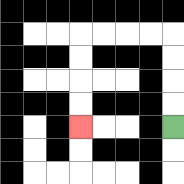{'start': '[7, 5]', 'end': '[3, 5]', 'path_directions': 'U,U,U,U,L,L,L,L,D,D,D,D', 'path_coordinates': '[[7, 5], [7, 4], [7, 3], [7, 2], [7, 1], [6, 1], [5, 1], [4, 1], [3, 1], [3, 2], [3, 3], [3, 4], [3, 5]]'}